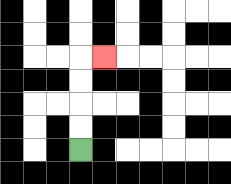{'start': '[3, 6]', 'end': '[4, 2]', 'path_directions': 'U,U,U,U,R', 'path_coordinates': '[[3, 6], [3, 5], [3, 4], [3, 3], [3, 2], [4, 2]]'}